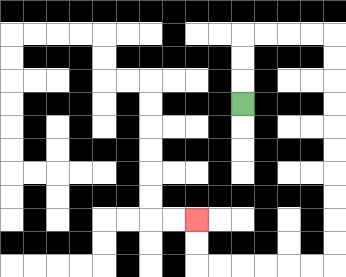{'start': '[10, 4]', 'end': '[8, 9]', 'path_directions': 'U,U,U,R,R,R,R,D,D,D,D,D,D,D,D,D,D,L,L,L,L,L,L,U,U', 'path_coordinates': '[[10, 4], [10, 3], [10, 2], [10, 1], [11, 1], [12, 1], [13, 1], [14, 1], [14, 2], [14, 3], [14, 4], [14, 5], [14, 6], [14, 7], [14, 8], [14, 9], [14, 10], [14, 11], [13, 11], [12, 11], [11, 11], [10, 11], [9, 11], [8, 11], [8, 10], [8, 9]]'}